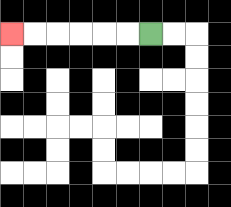{'start': '[6, 1]', 'end': '[0, 1]', 'path_directions': 'L,L,L,L,L,L', 'path_coordinates': '[[6, 1], [5, 1], [4, 1], [3, 1], [2, 1], [1, 1], [0, 1]]'}